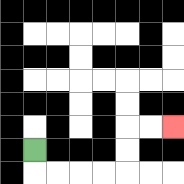{'start': '[1, 6]', 'end': '[7, 5]', 'path_directions': 'D,R,R,R,R,U,U,R,R', 'path_coordinates': '[[1, 6], [1, 7], [2, 7], [3, 7], [4, 7], [5, 7], [5, 6], [5, 5], [6, 5], [7, 5]]'}